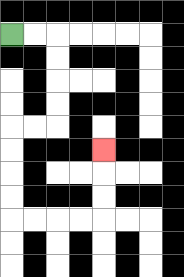{'start': '[0, 1]', 'end': '[4, 6]', 'path_directions': 'R,R,D,D,D,D,L,L,D,D,D,D,R,R,R,R,U,U,U', 'path_coordinates': '[[0, 1], [1, 1], [2, 1], [2, 2], [2, 3], [2, 4], [2, 5], [1, 5], [0, 5], [0, 6], [0, 7], [0, 8], [0, 9], [1, 9], [2, 9], [3, 9], [4, 9], [4, 8], [4, 7], [4, 6]]'}